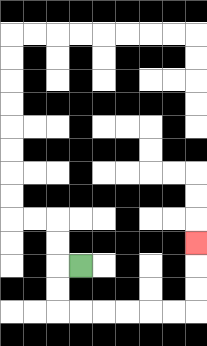{'start': '[3, 11]', 'end': '[8, 10]', 'path_directions': 'L,D,D,R,R,R,R,R,R,U,U,U', 'path_coordinates': '[[3, 11], [2, 11], [2, 12], [2, 13], [3, 13], [4, 13], [5, 13], [6, 13], [7, 13], [8, 13], [8, 12], [8, 11], [8, 10]]'}